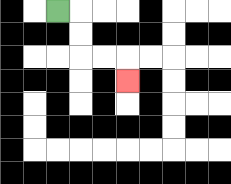{'start': '[2, 0]', 'end': '[5, 3]', 'path_directions': 'R,D,D,R,R,D', 'path_coordinates': '[[2, 0], [3, 0], [3, 1], [3, 2], [4, 2], [5, 2], [5, 3]]'}